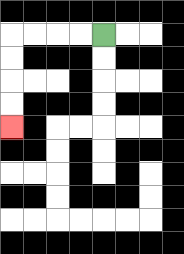{'start': '[4, 1]', 'end': '[0, 5]', 'path_directions': 'L,L,L,L,D,D,D,D', 'path_coordinates': '[[4, 1], [3, 1], [2, 1], [1, 1], [0, 1], [0, 2], [0, 3], [0, 4], [0, 5]]'}